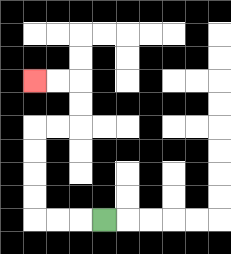{'start': '[4, 9]', 'end': '[1, 3]', 'path_directions': 'L,L,L,U,U,U,U,R,R,U,U,L,L', 'path_coordinates': '[[4, 9], [3, 9], [2, 9], [1, 9], [1, 8], [1, 7], [1, 6], [1, 5], [2, 5], [3, 5], [3, 4], [3, 3], [2, 3], [1, 3]]'}